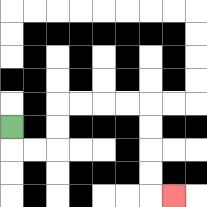{'start': '[0, 5]', 'end': '[7, 8]', 'path_directions': 'D,R,R,U,U,R,R,R,R,D,D,D,D,R', 'path_coordinates': '[[0, 5], [0, 6], [1, 6], [2, 6], [2, 5], [2, 4], [3, 4], [4, 4], [5, 4], [6, 4], [6, 5], [6, 6], [6, 7], [6, 8], [7, 8]]'}